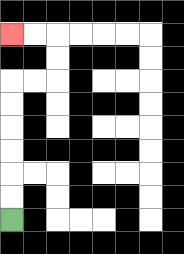{'start': '[0, 9]', 'end': '[0, 1]', 'path_directions': 'U,U,U,U,U,U,R,R,U,U,L,L', 'path_coordinates': '[[0, 9], [0, 8], [0, 7], [0, 6], [0, 5], [0, 4], [0, 3], [1, 3], [2, 3], [2, 2], [2, 1], [1, 1], [0, 1]]'}